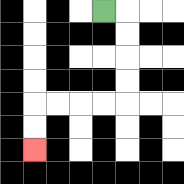{'start': '[4, 0]', 'end': '[1, 6]', 'path_directions': 'R,D,D,D,D,L,L,L,L,D,D', 'path_coordinates': '[[4, 0], [5, 0], [5, 1], [5, 2], [5, 3], [5, 4], [4, 4], [3, 4], [2, 4], [1, 4], [1, 5], [1, 6]]'}